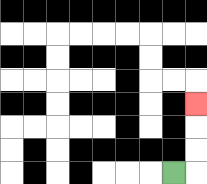{'start': '[7, 7]', 'end': '[8, 4]', 'path_directions': 'R,U,U,U', 'path_coordinates': '[[7, 7], [8, 7], [8, 6], [8, 5], [8, 4]]'}